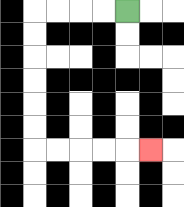{'start': '[5, 0]', 'end': '[6, 6]', 'path_directions': 'L,L,L,L,D,D,D,D,D,D,R,R,R,R,R', 'path_coordinates': '[[5, 0], [4, 0], [3, 0], [2, 0], [1, 0], [1, 1], [1, 2], [1, 3], [1, 4], [1, 5], [1, 6], [2, 6], [3, 6], [4, 6], [5, 6], [6, 6]]'}